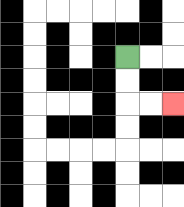{'start': '[5, 2]', 'end': '[7, 4]', 'path_directions': 'D,D,R,R', 'path_coordinates': '[[5, 2], [5, 3], [5, 4], [6, 4], [7, 4]]'}